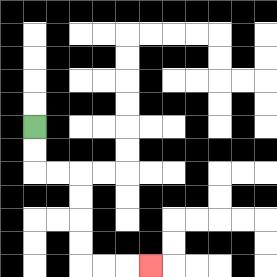{'start': '[1, 5]', 'end': '[6, 11]', 'path_directions': 'D,D,R,R,D,D,D,D,R,R,R', 'path_coordinates': '[[1, 5], [1, 6], [1, 7], [2, 7], [3, 7], [3, 8], [3, 9], [3, 10], [3, 11], [4, 11], [5, 11], [6, 11]]'}